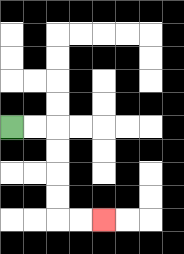{'start': '[0, 5]', 'end': '[4, 9]', 'path_directions': 'R,R,D,D,D,D,R,R', 'path_coordinates': '[[0, 5], [1, 5], [2, 5], [2, 6], [2, 7], [2, 8], [2, 9], [3, 9], [4, 9]]'}